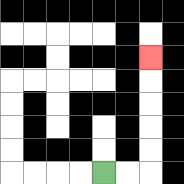{'start': '[4, 7]', 'end': '[6, 2]', 'path_directions': 'R,R,U,U,U,U,U', 'path_coordinates': '[[4, 7], [5, 7], [6, 7], [6, 6], [6, 5], [6, 4], [6, 3], [6, 2]]'}